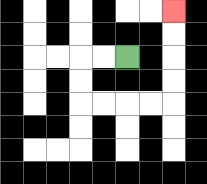{'start': '[5, 2]', 'end': '[7, 0]', 'path_directions': 'L,L,D,D,R,R,R,R,U,U,U,U', 'path_coordinates': '[[5, 2], [4, 2], [3, 2], [3, 3], [3, 4], [4, 4], [5, 4], [6, 4], [7, 4], [7, 3], [7, 2], [7, 1], [7, 0]]'}